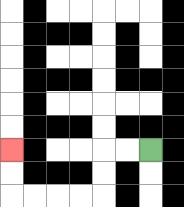{'start': '[6, 6]', 'end': '[0, 6]', 'path_directions': 'L,L,D,D,L,L,L,L,U,U', 'path_coordinates': '[[6, 6], [5, 6], [4, 6], [4, 7], [4, 8], [3, 8], [2, 8], [1, 8], [0, 8], [0, 7], [0, 6]]'}